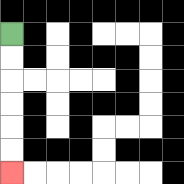{'start': '[0, 1]', 'end': '[0, 7]', 'path_directions': 'D,D,D,D,D,D', 'path_coordinates': '[[0, 1], [0, 2], [0, 3], [0, 4], [0, 5], [0, 6], [0, 7]]'}